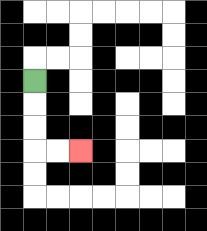{'start': '[1, 3]', 'end': '[3, 6]', 'path_directions': 'D,D,D,R,R', 'path_coordinates': '[[1, 3], [1, 4], [1, 5], [1, 6], [2, 6], [3, 6]]'}